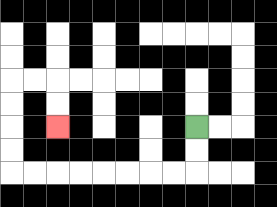{'start': '[8, 5]', 'end': '[2, 5]', 'path_directions': 'D,D,L,L,L,L,L,L,L,L,U,U,U,U,R,R,D,D', 'path_coordinates': '[[8, 5], [8, 6], [8, 7], [7, 7], [6, 7], [5, 7], [4, 7], [3, 7], [2, 7], [1, 7], [0, 7], [0, 6], [0, 5], [0, 4], [0, 3], [1, 3], [2, 3], [2, 4], [2, 5]]'}